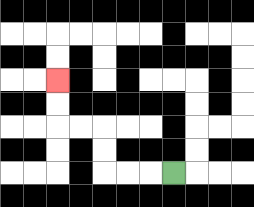{'start': '[7, 7]', 'end': '[2, 3]', 'path_directions': 'L,L,L,U,U,L,L,U,U', 'path_coordinates': '[[7, 7], [6, 7], [5, 7], [4, 7], [4, 6], [4, 5], [3, 5], [2, 5], [2, 4], [2, 3]]'}